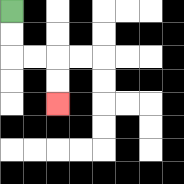{'start': '[0, 0]', 'end': '[2, 4]', 'path_directions': 'D,D,R,R,D,D', 'path_coordinates': '[[0, 0], [0, 1], [0, 2], [1, 2], [2, 2], [2, 3], [2, 4]]'}